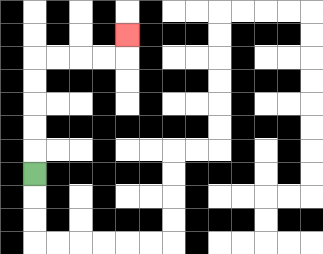{'start': '[1, 7]', 'end': '[5, 1]', 'path_directions': 'U,U,U,U,U,R,R,R,R,U', 'path_coordinates': '[[1, 7], [1, 6], [1, 5], [1, 4], [1, 3], [1, 2], [2, 2], [3, 2], [4, 2], [5, 2], [5, 1]]'}